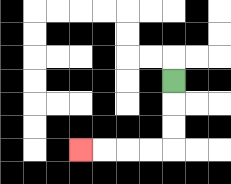{'start': '[7, 3]', 'end': '[3, 6]', 'path_directions': 'D,D,D,L,L,L,L', 'path_coordinates': '[[7, 3], [7, 4], [7, 5], [7, 6], [6, 6], [5, 6], [4, 6], [3, 6]]'}